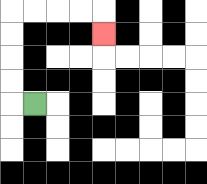{'start': '[1, 4]', 'end': '[4, 1]', 'path_directions': 'L,U,U,U,U,R,R,R,R,D', 'path_coordinates': '[[1, 4], [0, 4], [0, 3], [0, 2], [0, 1], [0, 0], [1, 0], [2, 0], [3, 0], [4, 0], [4, 1]]'}